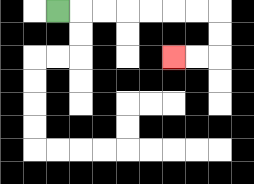{'start': '[2, 0]', 'end': '[7, 2]', 'path_directions': 'R,R,R,R,R,R,R,D,D,L,L', 'path_coordinates': '[[2, 0], [3, 0], [4, 0], [5, 0], [6, 0], [7, 0], [8, 0], [9, 0], [9, 1], [9, 2], [8, 2], [7, 2]]'}